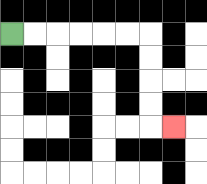{'start': '[0, 1]', 'end': '[7, 5]', 'path_directions': 'R,R,R,R,R,R,D,D,D,D,R', 'path_coordinates': '[[0, 1], [1, 1], [2, 1], [3, 1], [4, 1], [5, 1], [6, 1], [6, 2], [6, 3], [6, 4], [6, 5], [7, 5]]'}